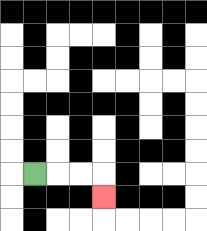{'start': '[1, 7]', 'end': '[4, 8]', 'path_directions': 'R,R,R,D', 'path_coordinates': '[[1, 7], [2, 7], [3, 7], [4, 7], [4, 8]]'}